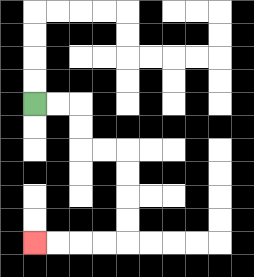{'start': '[1, 4]', 'end': '[1, 10]', 'path_directions': 'R,R,D,D,R,R,D,D,D,D,L,L,L,L', 'path_coordinates': '[[1, 4], [2, 4], [3, 4], [3, 5], [3, 6], [4, 6], [5, 6], [5, 7], [5, 8], [5, 9], [5, 10], [4, 10], [3, 10], [2, 10], [1, 10]]'}